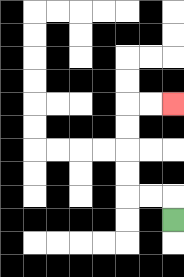{'start': '[7, 9]', 'end': '[7, 4]', 'path_directions': 'U,L,L,U,U,U,U,R,R', 'path_coordinates': '[[7, 9], [7, 8], [6, 8], [5, 8], [5, 7], [5, 6], [5, 5], [5, 4], [6, 4], [7, 4]]'}